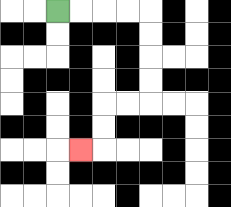{'start': '[2, 0]', 'end': '[3, 6]', 'path_directions': 'R,R,R,R,D,D,D,D,L,L,D,D,L', 'path_coordinates': '[[2, 0], [3, 0], [4, 0], [5, 0], [6, 0], [6, 1], [6, 2], [6, 3], [6, 4], [5, 4], [4, 4], [4, 5], [4, 6], [3, 6]]'}